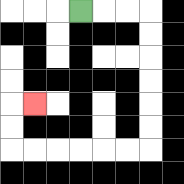{'start': '[3, 0]', 'end': '[1, 4]', 'path_directions': 'R,R,R,D,D,D,D,D,D,L,L,L,L,L,L,U,U,R', 'path_coordinates': '[[3, 0], [4, 0], [5, 0], [6, 0], [6, 1], [6, 2], [6, 3], [6, 4], [6, 5], [6, 6], [5, 6], [4, 6], [3, 6], [2, 6], [1, 6], [0, 6], [0, 5], [0, 4], [1, 4]]'}